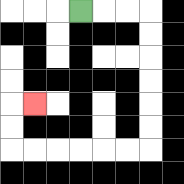{'start': '[3, 0]', 'end': '[1, 4]', 'path_directions': 'R,R,R,D,D,D,D,D,D,L,L,L,L,L,L,U,U,R', 'path_coordinates': '[[3, 0], [4, 0], [5, 0], [6, 0], [6, 1], [6, 2], [6, 3], [6, 4], [6, 5], [6, 6], [5, 6], [4, 6], [3, 6], [2, 6], [1, 6], [0, 6], [0, 5], [0, 4], [1, 4]]'}